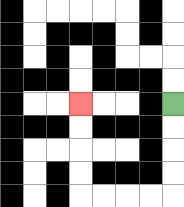{'start': '[7, 4]', 'end': '[3, 4]', 'path_directions': 'D,D,D,D,L,L,L,L,U,U,U,U', 'path_coordinates': '[[7, 4], [7, 5], [7, 6], [7, 7], [7, 8], [6, 8], [5, 8], [4, 8], [3, 8], [3, 7], [3, 6], [3, 5], [3, 4]]'}